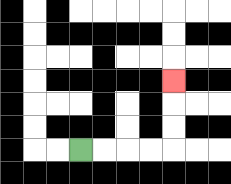{'start': '[3, 6]', 'end': '[7, 3]', 'path_directions': 'R,R,R,R,U,U,U', 'path_coordinates': '[[3, 6], [4, 6], [5, 6], [6, 6], [7, 6], [7, 5], [7, 4], [7, 3]]'}